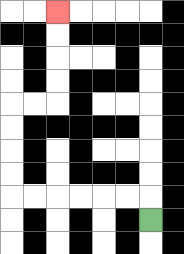{'start': '[6, 9]', 'end': '[2, 0]', 'path_directions': 'U,L,L,L,L,L,L,U,U,U,U,R,R,U,U,U,U', 'path_coordinates': '[[6, 9], [6, 8], [5, 8], [4, 8], [3, 8], [2, 8], [1, 8], [0, 8], [0, 7], [0, 6], [0, 5], [0, 4], [1, 4], [2, 4], [2, 3], [2, 2], [2, 1], [2, 0]]'}